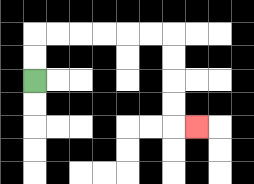{'start': '[1, 3]', 'end': '[8, 5]', 'path_directions': 'U,U,R,R,R,R,R,R,D,D,D,D,R', 'path_coordinates': '[[1, 3], [1, 2], [1, 1], [2, 1], [3, 1], [4, 1], [5, 1], [6, 1], [7, 1], [7, 2], [7, 3], [7, 4], [7, 5], [8, 5]]'}